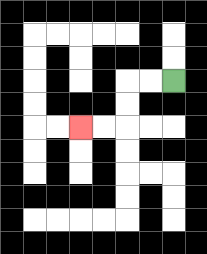{'start': '[7, 3]', 'end': '[3, 5]', 'path_directions': 'L,L,D,D,L,L', 'path_coordinates': '[[7, 3], [6, 3], [5, 3], [5, 4], [5, 5], [4, 5], [3, 5]]'}